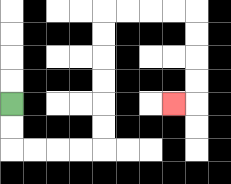{'start': '[0, 4]', 'end': '[7, 4]', 'path_directions': 'D,D,R,R,R,R,U,U,U,U,U,U,R,R,R,R,D,D,D,D,L', 'path_coordinates': '[[0, 4], [0, 5], [0, 6], [1, 6], [2, 6], [3, 6], [4, 6], [4, 5], [4, 4], [4, 3], [4, 2], [4, 1], [4, 0], [5, 0], [6, 0], [7, 0], [8, 0], [8, 1], [8, 2], [8, 3], [8, 4], [7, 4]]'}